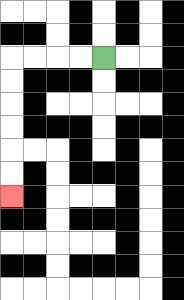{'start': '[4, 2]', 'end': '[0, 8]', 'path_directions': 'L,L,L,L,D,D,D,D,D,D', 'path_coordinates': '[[4, 2], [3, 2], [2, 2], [1, 2], [0, 2], [0, 3], [0, 4], [0, 5], [0, 6], [0, 7], [0, 8]]'}